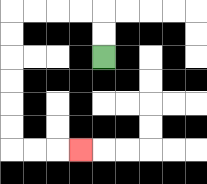{'start': '[4, 2]', 'end': '[3, 6]', 'path_directions': 'U,U,L,L,L,L,D,D,D,D,D,D,R,R,R', 'path_coordinates': '[[4, 2], [4, 1], [4, 0], [3, 0], [2, 0], [1, 0], [0, 0], [0, 1], [0, 2], [0, 3], [0, 4], [0, 5], [0, 6], [1, 6], [2, 6], [3, 6]]'}